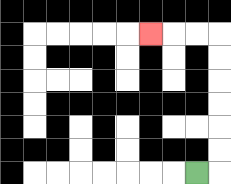{'start': '[8, 7]', 'end': '[6, 1]', 'path_directions': 'R,U,U,U,U,U,U,L,L,L', 'path_coordinates': '[[8, 7], [9, 7], [9, 6], [9, 5], [9, 4], [9, 3], [9, 2], [9, 1], [8, 1], [7, 1], [6, 1]]'}